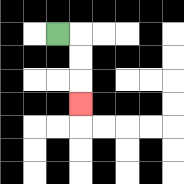{'start': '[2, 1]', 'end': '[3, 4]', 'path_directions': 'R,D,D,D', 'path_coordinates': '[[2, 1], [3, 1], [3, 2], [3, 3], [3, 4]]'}